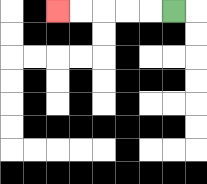{'start': '[7, 0]', 'end': '[2, 0]', 'path_directions': 'L,L,L,L,L', 'path_coordinates': '[[7, 0], [6, 0], [5, 0], [4, 0], [3, 0], [2, 0]]'}